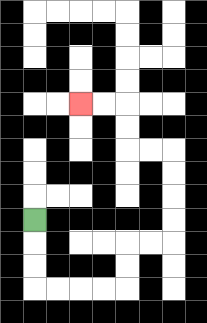{'start': '[1, 9]', 'end': '[3, 4]', 'path_directions': 'D,D,D,R,R,R,R,U,U,R,R,U,U,U,U,L,L,U,U,L,L', 'path_coordinates': '[[1, 9], [1, 10], [1, 11], [1, 12], [2, 12], [3, 12], [4, 12], [5, 12], [5, 11], [5, 10], [6, 10], [7, 10], [7, 9], [7, 8], [7, 7], [7, 6], [6, 6], [5, 6], [5, 5], [5, 4], [4, 4], [3, 4]]'}